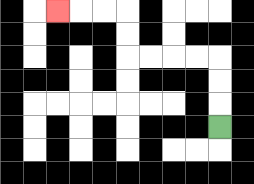{'start': '[9, 5]', 'end': '[2, 0]', 'path_directions': 'U,U,U,L,L,L,L,U,U,L,L,L', 'path_coordinates': '[[9, 5], [9, 4], [9, 3], [9, 2], [8, 2], [7, 2], [6, 2], [5, 2], [5, 1], [5, 0], [4, 0], [3, 0], [2, 0]]'}